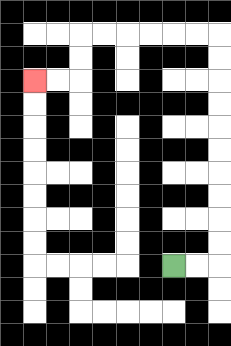{'start': '[7, 11]', 'end': '[1, 3]', 'path_directions': 'R,R,U,U,U,U,U,U,U,U,U,U,L,L,L,L,L,L,D,D,L,L', 'path_coordinates': '[[7, 11], [8, 11], [9, 11], [9, 10], [9, 9], [9, 8], [9, 7], [9, 6], [9, 5], [9, 4], [9, 3], [9, 2], [9, 1], [8, 1], [7, 1], [6, 1], [5, 1], [4, 1], [3, 1], [3, 2], [3, 3], [2, 3], [1, 3]]'}